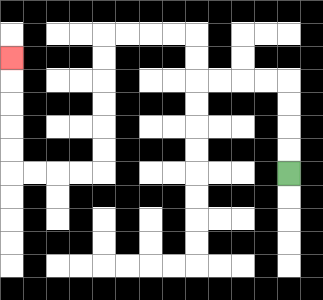{'start': '[12, 7]', 'end': '[0, 2]', 'path_directions': 'U,U,U,U,L,L,L,L,U,U,L,L,L,L,D,D,D,D,D,D,L,L,L,L,U,U,U,U,U', 'path_coordinates': '[[12, 7], [12, 6], [12, 5], [12, 4], [12, 3], [11, 3], [10, 3], [9, 3], [8, 3], [8, 2], [8, 1], [7, 1], [6, 1], [5, 1], [4, 1], [4, 2], [4, 3], [4, 4], [4, 5], [4, 6], [4, 7], [3, 7], [2, 7], [1, 7], [0, 7], [0, 6], [0, 5], [0, 4], [0, 3], [0, 2]]'}